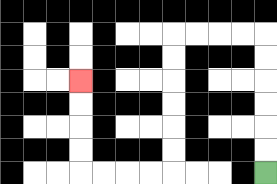{'start': '[11, 7]', 'end': '[3, 3]', 'path_directions': 'U,U,U,U,U,U,L,L,L,L,D,D,D,D,D,D,L,L,L,L,U,U,U,U', 'path_coordinates': '[[11, 7], [11, 6], [11, 5], [11, 4], [11, 3], [11, 2], [11, 1], [10, 1], [9, 1], [8, 1], [7, 1], [7, 2], [7, 3], [7, 4], [7, 5], [7, 6], [7, 7], [6, 7], [5, 7], [4, 7], [3, 7], [3, 6], [3, 5], [3, 4], [3, 3]]'}